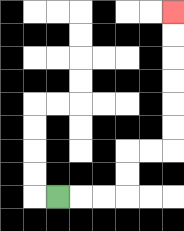{'start': '[2, 8]', 'end': '[7, 0]', 'path_directions': 'R,R,R,U,U,R,R,U,U,U,U,U,U', 'path_coordinates': '[[2, 8], [3, 8], [4, 8], [5, 8], [5, 7], [5, 6], [6, 6], [7, 6], [7, 5], [7, 4], [7, 3], [7, 2], [7, 1], [7, 0]]'}